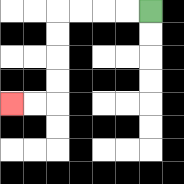{'start': '[6, 0]', 'end': '[0, 4]', 'path_directions': 'L,L,L,L,D,D,D,D,L,L', 'path_coordinates': '[[6, 0], [5, 0], [4, 0], [3, 0], [2, 0], [2, 1], [2, 2], [2, 3], [2, 4], [1, 4], [0, 4]]'}